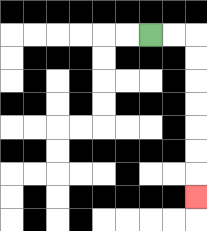{'start': '[6, 1]', 'end': '[8, 8]', 'path_directions': 'R,R,D,D,D,D,D,D,D', 'path_coordinates': '[[6, 1], [7, 1], [8, 1], [8, 2], [8, 3], [8, 4], [8, 5], [8, 6], [8, 7], [8, 8]]'}